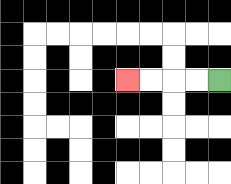{'start': '[9, 3]', 'end': '[5, 3]', 'path_directions': 'L,L,L,L', 'path_coordinates': '[[9, 3], [8, 3], [7, 3], [6, 3], [5, 3]]'}